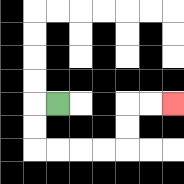{'start': '[2, 4]', 'end': '[7, 4]', 'path_directions': 'L,D,D,R,R,R,R,U,U,R,R', 'path_coordinates': '[[2, 4], [1, 4], [1, 5], [1, 6], [2, 6], [3, 6], [4, 6], [5, 6], [5, 5], [5, 4], [6, 4], [7, 4]]'}